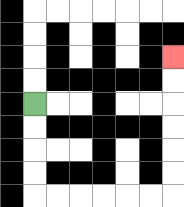{'start': '[1, 4]', 'end': '[7, 2]', 'path_directions': 'D,D,D,D,R,R,R,R,R,R,U,U,U,U,U,U', 'path_coordinates': '[[1, 4], [1, 5], [1, 6], [1, 7], [1, 8], [2, 8], [3, 8], [4, 8], [5, 8], [6, 8], [7, 8], [7, 7], [7, 6], [7, 5], [7, 4], [7, 3], [7, 2]]'}